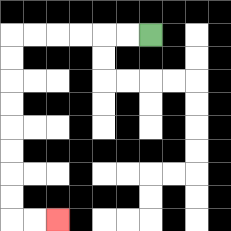{'start': '[6, 1]', 'end': '[2, 9]', 'path_directions': 'L,L,L,L,L,L,D,D,D,D,D,D,D,D,R,R', 'path_coordinates': '[[6, 1], [5, 1], [4, 1], [3, 1], [2, 1], [1, 1], [0, 1], [0, 2], [0, 3], [0, 4], [0, 5], [0, 6], [0, 7], [0, 8], [0, 9], [1, 9], [2, 9]]'}